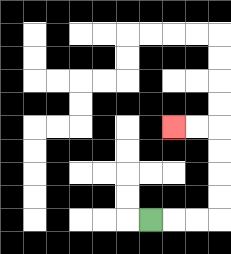{'start': '[6, 9]', 'end': '[7, 5]', 'path_directions': 'R,R,R,U,U,U,U,L,L', 'path_coordinates': '[[6, 9], [7, 9], [8, 9], [9, 9], [9, 8], [9, 7], [9, 6], [9, 5], [8, 5], [7, 5]]'}